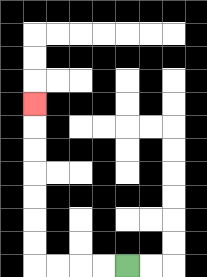{'start': '[5, 11]', 'end': '[1, 4]', 'path_directions': 'L,L,L,L,U,U,U,U,U,U,U', 'path_coordinates': '[[5, 11], [4, 11], [3, 11], [2, 11], [1, 11], [1, 10], [1, 9], [1, 8], [1, 7], [1, 6], [1, 5], [1, 4]]'}